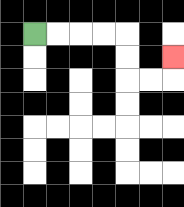{'start': '[1, 1]', 'end': '[7, 2]', 'path_directions': 'R,R,R,R,D,D,R,R,U', 'path_coordinates': '[[1, 1], [2, 1], [3, 1], [4, 1], [5, 1], [5, 2], [5, 3], [6, 3], [7, 3], [7, 2]]'}